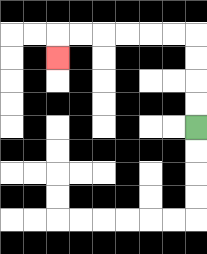{'start': '[8, 5]', 'end': '[2, 2]', 'path_directions': 'U,U,U,U,L,L,L,L,L,L,D', 'path_coordinates': '[[8, 5], [8, 4], [8, 3], [8, 2], [8, 1], [7, 1], [6, 1], [5, 1], [4, 1], [3, 1], [2, 1], [2, 2]]'}